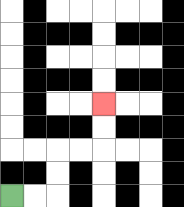{'start': '[0, 8]', 'end': '[4, 4]', 'path_directions': 'R,R,U,U,R,R,U,U', 'path_coordinates': '[[0, 8], [1, 8], [2, 8], [2, 7], [2, 6], [3, 6], [4, 6], [4, 5], [4, 4]]'}